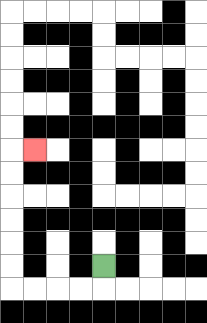{'start': '[4, 11]', 'end': '[1, 6]', 'path_directions': 'D,L,L,L,L,U,U,U,U,U,U,R', 'path_coordinates': '[[4, 11], [4, 12], [3, 12], [2, 12], [1, 12], [0, 12], [0, 11], [0, 10], [0, 9], [0, 8], [0, 7], [0, 6], [1, 6]]'}